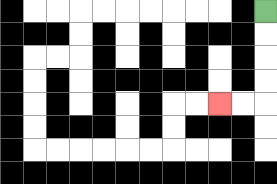{'start': '[11, 0]', 'end': '[9, 4]', 'path_directions': 'D,D,D,D,L,L', 'path_coordinates': '[[11, 0], [11, 1], [11, 2], [11, 3], [11, 4], [10, 4], [9, 4]]'}